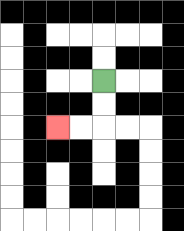{'start': '[4, 3]', 'end': '[2, 5]', 'path_directions': 'D,D,L,L', 'path_coordinates': '[[4, 3], [4, 4], [4, 5], [3, 5], [2, 5]]'}